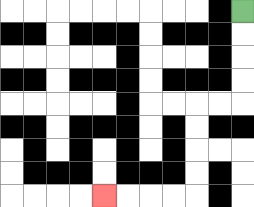{'start': '[10, 0]', 'end': '[4, 8]', 'path_directions': 'D,D,D,D,L,L,D,D,D,D,L,L,L,L', 'path_coordinates': '[[10, 0], [10, 1], [10, 2], [10, 3], [10, 4], [9, 4], [8, 4], [8, 5], [8, 6], [8, 7], [8, 8], [7, 8], [6, 8], [5, 8], [4, 8]]'}